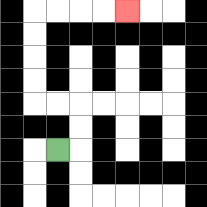{'start': '[2, 6]', 'end': '[5, 0]', 'path_directions': 'R,U,U,L,L,U,U,U,U,R,R,R,R', 'path_coordinates': '[[2, 6], [3, 6], [3, 5], [3, 4], [2, 4], [1, 4], [1, 3], [1, 2], [1, 1], [1, 0], [2, 0], [3, 0], [4, 0], [5, 0]]'}